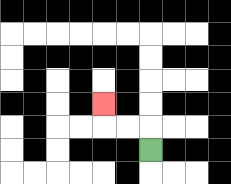{'start': '[6, 6]', 'end': '[4, 4]', 'path_directions': 'U,L,L,U', 'path_coordinates': '[[6, 6], [6, 5], [5, 5], [4, 5], [4, 4]]'}